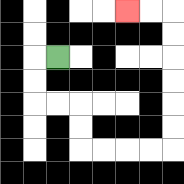{'start': '[2, 2]', 'end': '[5, 0]', 'path_directions': 'L,D,D,R,R,D,D,R,R,R,R,U,U,U,U,U,U,L,L', 'path_coordinates': '[[2, 2], [1, 2], [1, 3], [1, 4], [2, 4], [3, 4], [3, 5], [3, 6], [4, 6], [5, 6], [6, 6], [7, 6], [7, 5], [7, 4], [7, 3], [7, 2], [7, 1], [7, 0], [6, 0], [5, 0]]'}